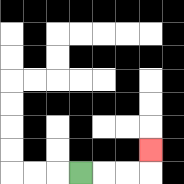{'start': '[3, 7]', 'end': '[6, 6]', 'path_directions': 'R,R,R,U', 'path_coordinates': '[[3, 7], [4, 7], [5, 7], [6, 7], [6, 6]]'}